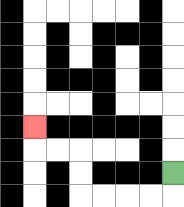{'start': '[7, 7]', 'end': '[1, 5]', 'path_directions': 'D,L,L,L,L,U,U,L,L,U', 'path_coordinates': '[[7, 7], [7, 8], [6, 8], [5, 8], [4, 8], [3, 8], [3, 7], [3, 6], [2, 6], [1, 6], [1, 5]]'}